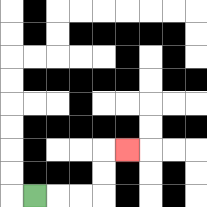{'start': '[1, 8]', 'end': '[5, 6]', 'path_directions': 'R,R,R,U,U,R', 'path_coordinates': '[[1, 8], [2, 8], [3, 8], [4, 8], [4, 7], [4, 6], [5, 6]]'}